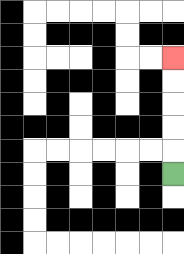{'start': '[7, 7]', 'end': '[7, 2]', 'path_directions': 'U,U,U,U,U', 'path_coordinates': '[[7, 7], [7, 6], [7, 5], [7, 4], [7, 3], [7, 2]]'}